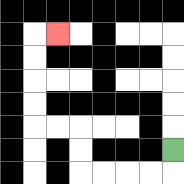{'start': '[7, 6]', 'end': '[2, 1]', 'path_directions': 'D,L,L,L,L,U,U,L,L,U,U,U,U,R', 'path_coordinates': '[[7, 6], [7, 7], [6, 7], [5, 7], [4, 7], [3, 7], [3, 6], [3, 5], [2, 5], [1, 5], [1, 4], [1, 3], [1, 2], [1, 1], [2, 1]]'}